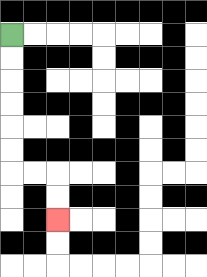{'start': '[0, 1]', 'end': '[2, 9]', 'path_directions': 'D,D,D,D,D,D,R,R,D,D', 'path_coordinates': '[[0, 1], [0, 2], [0, 3], [0, 4], [0, 5], [0, 6], [0, 7], [1, 7], [2, 7], [2, 8], [2, 9]]'}